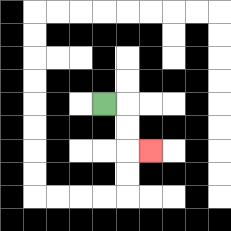{'start': '[4, 4]', 'end': '[6, 6]', 'path_directions': 'R,D,D,R', 'path_coordinates': '[[4, 4], [5, 4], [5, 5], [5, 6], [6, 6]]'}